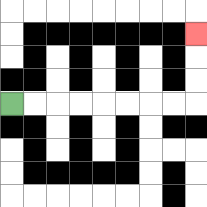{'start': '[0, 4]', 'end': '[8, 1]', 'path_directions': 'R,R,R,R,R,R,R,R,U,U,U', 'path_coordinates': '[[0, 4], [1, 4], [2, 4], [3, 4], [4, 4], [5, 4], [6, 4], [7, 4], [8, 4], [8, 3], [8, 2], [8, 1]]'}